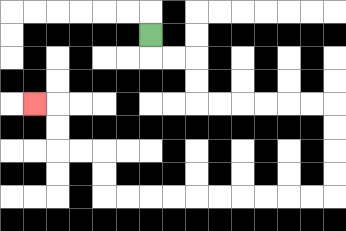{'start': '[6, 1]', 'end': '[1, 4]', 'path_directions': 'D,R,R,D,D,R,R,R,R,R,R,D,D,D,D,L,L,L,L,L,L,L,L,L,L,U,U,L,L,U,U,L', 'path_coordinates': '[[6, 1], [6, 2], [7, 2], [8, 2], [8, 3], [8, 4], [9, 4], [10, 4], [11, 4], [12, 4], [13, 4], [14, 4], [14, 5], [14, 6], [14, 7], [14, 8], [13, 8], [12, 8], [11, 8], [10, 8], [9, 8], [8, 8], [7, 8], [6, 8], [5, 8], [4, 8], [4, 7], [4, 6], [3, 6], [2, 6], [2, 5], [2, 4], [1, 4]]'}